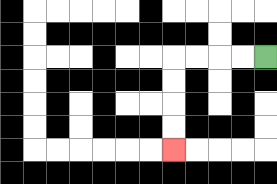{'start': '[11, 2]', 'end': '[7, 6]', 'path_directions': 'L,L,L,L,D,D,D,D', 'path_coordinates': '[[11, 2], [10, 2], [9, 2], [8, 2], [7, 2], [7, 3], [7, 4], [7, 5], [7, 6]]'}